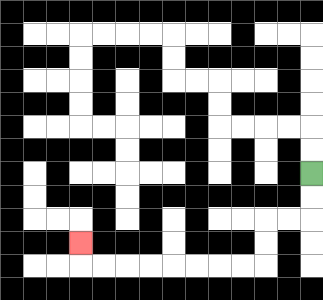{'start': '[13, 7]', 'end': '[3, 10]', 'path_directions': 'D,D,L,L,D,D,L,L,L,L,L,L,L,L,U', 'path_coordinates': '[[13, 7], [13, 8], [13, 9], [12, 9], [11, 9], [11, 10], [11, 11], [10, 11], [9, 11], [8, 11], [7, 11], [6, 11], [5, 11], [4, 11], [3, 11], [3, 10]]'}